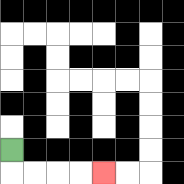{'start': '[0, 6]', 'end': '[4, 7]', 'path_directions': 'D,R,R,R,R', 'path_coordinates': '[[0, 6], [0, 7], [1, 7], [2, 7], [3, 7], [4, 7]]'}